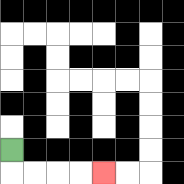{'start': '[0, 6]', 'end': '[4, 7]', 'path_directions': 'D,R,R,R,R', 'path_coordinates': '[[0, 6], [0, 7], [1, 7], [2, 7], [3, 7], [4, 7]]'}